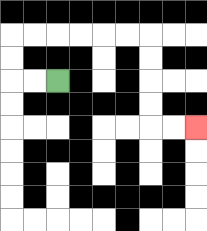{'start': '[2, 3]', 'end': '[8, 5]', 'path_directions': 'L,L,U,U,R,R,R,R,R,R,D,D,D,D,R,R', 'path_coordinates': '[[2, 3], [1, 3], [0, 3], [0, 2], [0, 1], [1, 1], [2, 1], [3, 1], [4, 1], [5, 1], [6, 1], [6, 2], [6, 3], [6, 4], [6, 5], [7, 5], [8, 5]]'}